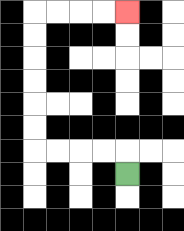{'start': '[5, 7]', 'end': '[5, 0]', 'path_directions': 'U,L,L,L,L,U,U,U,U,U,U,R,R,R,R', 'path_coordinates': '[[5, 7], [5, 6], [4, 6], [3, 6], [2, 6], [1, 6], [1, 5], [1, 4], [1, 3], [1, 2], [1, 1], [1, 0], [2, 0], [3, 0], [4, 0], [5, 0]]'}